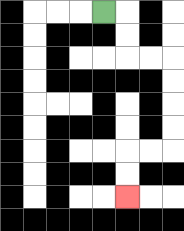{'start': '[4, 0]', 'end': '[5, 8]', 'path_directions': 'R,D,D,R,R,D,D,D,D,L,L,D,D', 'path_coordinates': '[[4, 0], [5, 0], [5, 1], [5, 2], [6, 2], [7, 2], [7, 3], [7, 4], [7, 5], [7, 6], [6, 6], [5, 6], [5, 7], [5, 8]]'}